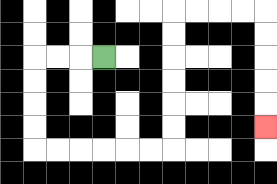{'start': '[4, 2]', 'end': '[11, 5]', 'path_directions': 'L,L,L,D,D,D,D,R,R,R,R,R,R,U,U,U,U,U,U,R,R,R,R,D,D,D,D,D', 'path_coordinates': '[[4, 2], [3, 2], [2, 2], [1, 2], [1, 3], [1, 4], [1, 5], [1, 6], [2, 6], [3, 6], [4, 6], [5, 6], [6, 6], [7, 6], [7, 5], [7, 4], [7, 3], [7, 2], [7, 1], [7, 0], [8, 0], [9, 0], [10, 0], [11, 0], [11, 1], [11, 2], [11, 3], [11, 4], [11, 5]]'}